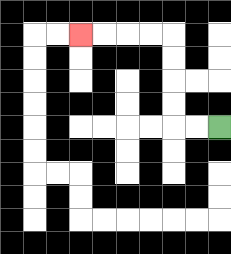{'start': '[9, 5]', 'end': '[3, 1]', 'path_directions': 'L,L,U,U,U,U,L,L,L,L', 'path_coordinates': '[[9, 5], [8, 5], [7, 5], [7, 4], [7, 3], [7, 2], [7, 1], [6, 1], [5, 1], [4, 1], [3, 1]]'}